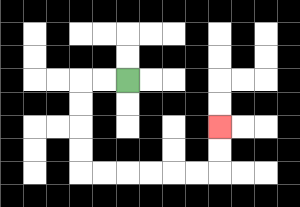{'start': '[5, 3]', 'end': '[9, 5]', 'path_directions': 'L,L,D,D,D,D,R,R,R,R,R,R,U,U', 'path_coordinates': '[[5, 3], [4, 3], [3, 3], [3, 4], [3, 5], [3, 6], [3, 7], [4, 7], [5, 7], [6, 7], [7, 7], [8, 7], [9, 7], [9, 6], [9, 5]]'}